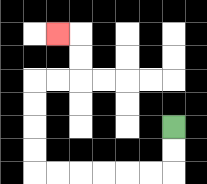{'start': '[7, 5]', 'end': '[2, 1]', 'path_directions': 'D,D,L,L,L,L,L,L,U,U,U,U,R,R,U,U,L', 'path_coordinates': '[[7, 5], [7, 6], [7, 7], [6, 7], [5, 7], [4, 7], [3, 7], [2, 7], [1, 7], [1, 6], [1, 5], [1, 4], [1, 3], [2, 3], [3, 3], [3, 2], [3, 1], [2, 1]]'}